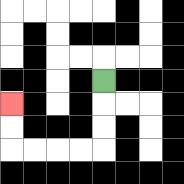{'start': '[4, 3]', 'end': '[0, 4]', 'path_directions': 'D,D,D,L,L,L,L,U,U', 'path_coordinates': '[[4, 3], [4, 4], [4, 5], [4, 6], [3, 6], [2, 6], [1, 6], [0, 6], [0, 5], [0, 4]]'}